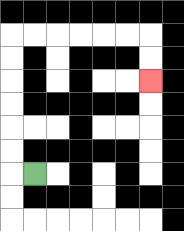{'start': '[1, 7]', 'end': '[6, 3]', 'path_directions': 'L,U,U,U,U,U,U,R,R,R,R,R,R,D,D', 'path_coordinates': '[[1, 7], [0, 7], [0, 6], [0, 5], [0, 4], [0, 3], [0, 2], [0, 1], [1, 1], [2, 1], [3, 1], [4, 1], [5, 1], [6, 1], [6, 2], [6, 3]]'}